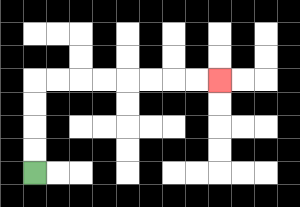{'start': '[1, 7]', 'end': '[9, 3]', 'path_directions': 'U,U,U,U,R,R,R,R,R,R,R,R', 'path_coordinates': '[[1, 7], [1, 6], [1, 5], [1, 4], [1, 3], [2, 3], [3, 3], [4, 3], [5, 3], [6, 3], [7, 3], [8, 3], [9, 3]]'}